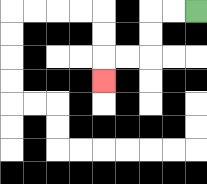{'start': '[8, 0]', 'end': '[4, 3]', 'path_directions': 'L,L,D,D,L,L,D', 'path_coordinates': '[[8, 0], [7, 0], [6, 0], [6, 1], [6, 2], [5, 2], [4, 2], [4, 3]]'}